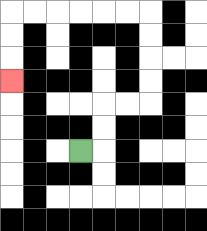{'start': '[3, 6]', 'end': '[0, 3]', 'path_directions': 'R,U,U,R,R,U,U,U,U,L,L,L,L,L,L,D,D,D', 'path_coordinates': '[[3, 6], [4, 6], [4, 5], [4, 4], [5, 4], [6, 4], [6, 3], [6, 2], [6, 1], [6, 0], [5, 0], [4, 0], [3, 0], [2, 0], [1, 0], [0, 0], [0, 1], [0, 2], [0, 3]]'}